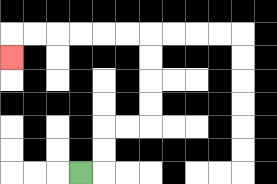{'start': '[3, 7]', 'end': '[0, 2]', 'path_directions': 'R,U,U,R,R,U,U,U,U,L,L,L,L,L,L,D', 'path_coordinates': '[[3, 7], [4, 7], [4, 6], [4, 5], [5, 5], [6, 5], [6, 4], [6, 3], [6, 2], [6, 1], [5, 1], [4, 1], [3, 1], [2, 1], [1, 1], [0, 1], [0, 2]]'}